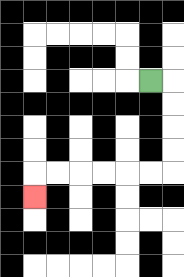{'start': '[6, 3]', 'end': '[1, 8]', 'path_directions': 'R,D,D,D,D,L,L,L,L,L,L,D', 'path_coordinates': '[[6, 3], [7, 3], [7, 4], [7, 5], [7, 6], [7, 7], [6, 7], [5, 7], [4, 7], [3, 7], [2, 7], [1, 7], [1, 8]]'}